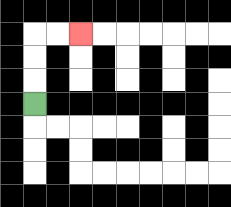{'start': '[1, 4]', 'end': '[3, 1]', 'path_directions': 'U,U,U,R,R', 'path_coordinates': '[[1, 4], [1, 3], [1, 2], [1, 1], [2, 1], [3, 1]]'}